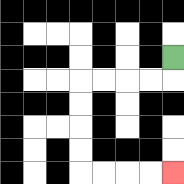{'start': '[7, 2]', 'end': '[7, 7]', 'path_directions': 'D,L,L,L,L,D,D,D,D,R,R,R,R', 'path_coordinates': '[[7, 2], [7, 3], [6, 3], [5, 3], [4, 3], [3, 3], [3, 4], [3, 5], [3, 6], [3, 7], [4, 7], [5, 7], [6, 7], [7, 7]]'}